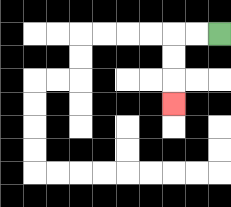{'start': '[9, 1]', 'end': '[7, 4]', 'path_directions': 'L,L,D,D,D', 'path_coordinates': '[[9, 1], [8, 1], [7, 1], [7, 2], [7, 3], [7, 4]]'}